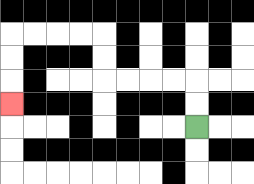{'start': '[8, 5]', 'end': '[0, 4]', 'path_directions': 'U,U,L,L,L,L,U,U,L,L,L,L,D,D,D', 'path_coordinates': '[[8, 5], [8, 4], [8, 3], [7, 3], [6, 3], [5, 3], [4, 3], [4, 2], [4, 1], [3, 1], [2, 1], [1, 1], [0, 1], [0, 2], [0, 3], [0, 4]]'}